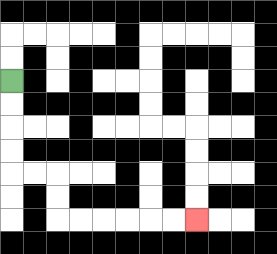{'start': '[0, 3]', 'end': '[8, 9]', 'path_directions': 'D,D,D,D,R,R,D,D,R,R,R,R,R,R', 'path_coordinates': '[[0, 3], [0, 4], [0, 5], [0, 6], [0, 7], [1, 7], [2, 7], [2, 8], [2, 9], [3, 9], [4, 9], [5, 9], [6, 9], [7, 9], [8, 9]]'}